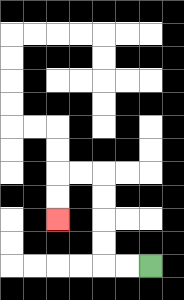{'start': '[6, 11]', 'end': '[2, 9]', 'path_directions': 'L,L,U,U,U,U,L,L,D,D', 'path_coordinates': '[[6, 11], [5, 11], [4, 11], [4, 10], [4, 9], [4, 8], [4, 7], [3, 7], [2, 7], [2, 8], [2, 9]]'}